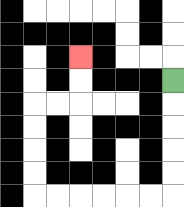{'start': '[7, 3]', 'end': '[3, 2]', 'path_directions': 'D,D,D,D,D,L,L,L,L,L,L,U,U,U,U,R,R,U,U', 'path_coordinates': '[[7, 3], [7, 4], [7, 5], [7, 6], [7, 7], [7, 8], [6, 8], [5, 8], [4, 8], [3, 8], [2, 8], [1, 8], [1, 7], [1, 6], [1, 5], [1, 4], [2, 4], [3, 4], [3, 3], [3, 2]]'}